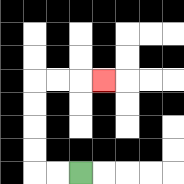{'start': '[3, 7]', 'end': '[4, 3]', 'path_directions': 'L,L,U,U,U,U,R,R,R', 'path_coordinates': '[[3, 7], [2, 7], [1, 7], [1, 6], [1, 5], [1, 4], [1, 3], [2, 3], [3, 3], [4, 3]]'}